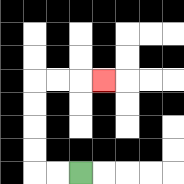{'start': '[3, 7]', 'end': '[4, 3]', 'path_directions': 'L,L,U,U,U,U,R,R,R', 'path_coordinates': '[[3, 7], [2, 7], [1, 7], [1, 6], [1, 5], [1, 4], [1, 3], [2, 3], [3, 3], [4, 3]]'}